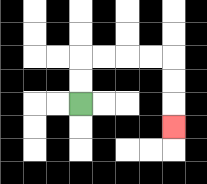{'start': '[3, 4]', 'end': '[7, 5]', 'path_directions': 'U,U,R,R,R,R,D,D,D', 'path_coordinates': '[[3, 4], [3, 3], [3, 2], [4, 2], [5, 2], [6, 2], [7, 2], [7, 3], [7, 4], [7, 5]]'}